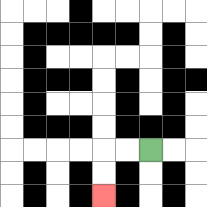{'start': '[6, 6]', 'end': '[4, 8]', 'path_directions': 'L,L,D,D', 'path_coordinates': '[[6, 6], [5, 6], [4, 6], [4, 7], [4, 8]]'}